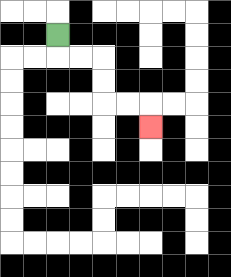{'start': '[2, 1]', 'end': '[6, 5]', 'path_directions': 'D,R,R,D,D,R,R,D', 'path_coordinates': '[[2, 1], [2, 2], [3, 2], [4, 2], [4, 3], [4, 4], [5, 4], [6, 4], [6, 5]]'}